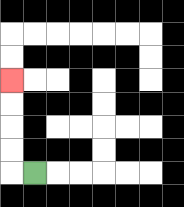{'start': '[1, 7]', 'end': '[0, 3]', 'path_directions': 'L,U,U,U,U', 'path_coordinates': '[[1, 7], [0, 7], [0, 6], [0, 5], [0, 4], [0, 3]]'}